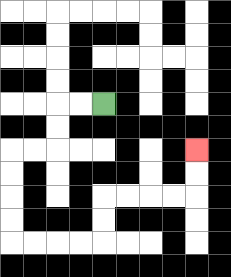{'start': '[4, 4]', 'end': '[8, 6]', 'path_directions': 'L,L,D,D,L,L,D,D,D,D,R,R,R,R,U,U,R,R,R,R,U,U', 'path_coordinates': '[[4, 4], [3, 4], [2, 4], [2, 5], [2, 6], [1, 6], [0, 6], [0, 7], [0, 8], [0, 9], [0, 10], [1, 10], [2, 10], [3, 10], [4, 10], [4, 9], [4, 8], [5, 8], [6, 8], [7, 8], [8, 8], [8, 7], [8, 6]]'}